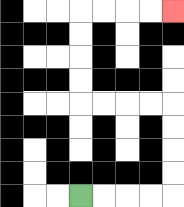{'start': '[3, 8]', 'end': '[7, 0]', 'path_directions': 'R,R,R,R,U,U,U,U,L,L,L,L,U,U,U,U,R,R,R,R', 'path_coordinates': '[[3, 8], [4, 8], [5, 8], [6, 8], [7, 8], [7, 7], [7, 6], [7, 5], [7, 4], [6, 4], [5, 4], [4, 4], [3, 4], [3, 3], [3, 2], [3, 1], [3, 0], [4, 0], [5, 0], [6, 0], [7, 0]]'}